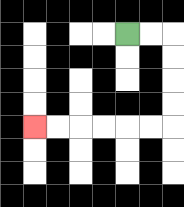{'start': '[5, 1]', 'end': '[1, 5]', 'path_directions': 'R,R,D,D,D,D,L,L,L,L,L,L', 'path_coordinates': '[[5, 1], [6, 1], [7, 1], [7, 2], [7, 3], [7, 4], [7, 5], [6, 5], [5, 5], [4, 5], [3, 5], [2, 5], [1, 5]]'}